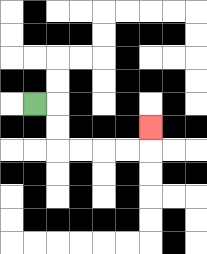{'start': '[1, 4]', 'end': '[6, 5]', 'path_directions': 'R,D,D,R,R,R,R,U', 'path_coordinates': '[[1, 4], [2, 4], [2, 5], [2, 6], [3, 6], [4, 6], [5, 6], [6, 6], [6, 5]]'}